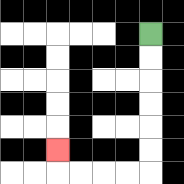{'start': '[6, 1]', 'end': '[2, 6]', 'path_directions': 'D,D,D,D,D,D,L,L,L,L,U', 'path_coordinates': '[[6, 1], [6, 2], [6, 3], [6, 4], [6, 5], [6, 6], [6, 7], [5, 7], [4, 7], [3, 7], [2, 7], [2, 6]]'}